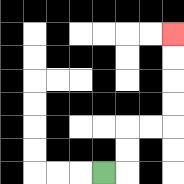{'start': '[4, 7]', 'end': '[7, 1]', 'path_directions': 'R,U,U,R,R,U,U,U,U', 'path_coordinates': '[[4, 7], [5, 7], [5, 6], [5, 5], [6, 5], [7, 5], [7, 4], [7, 3], [7, 2], [7, 1]]'}